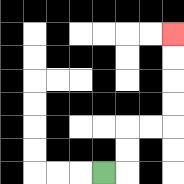{'start': '[4, 7]', 'end': '[7, 1]', 'path_directions': 'R,U,U,R,R,U,U,U,U', 'path_coordinates': '[[4, 7], [5, 7], [5, 6], [5, 5], [6, 5], [7, 5], [7, 4], [7, 3], [7, 2], [7, 1]]'}